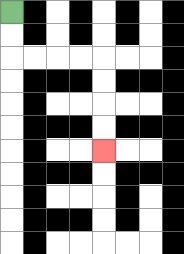{'start': '[0, 0]', 'end': '[4, 6]', 'path_directions': 'D,D,R,R,R,R,D,D,D,D', 'path_coordinates': '[[0, 0], [0, 1], [0, 2], [1, 2], [2, 2], [3, 2], [4, 2], [4, 3], [4, 4], [4, 5], [4, 6]]'}